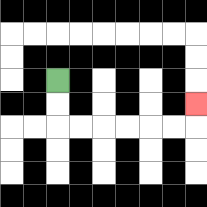{'start': '[2, 3]', 'end': '[8, 4]', 'path_directions': 'D,D,R,R,R,R,R,R,U', 'path_coordinates': '[[2, 3], [2, 4], [2, 5], [3, 5], [4, 5], [5, 5], [6, 5], [7, 5], [8, 5], [8, 4]]'}